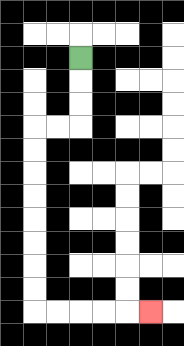{'start': '[3, 2]', 'end': '[6, 13]', 'path_directions': 'D,D,D,L,L,D,D,D,D,D,D,D,D,R,R,R,R,R', 'path_coordinates': '[[3, 2], [3, 3], [3, 4], [3, 5], [2, 5], [1, 5], [1, 6], [1, 7], [1, 8], [1, 9], [1, 10], [1, 11], [1, 12], [1, 13], [2, 13], [3, 13], [4, 13], [5, 13], [6, 13]]'}